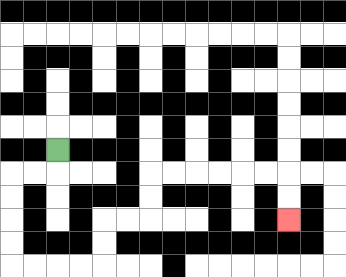{'start': '[2, 6]', 'end': '[12, 9]', 'path_directions': 'D,L,L,D,D,D,D,R,R,R,R,U,U,R,R,U,U,R,R,R,R,R,R,D,D', 'path_coordinates': '[[2, 6], [2, 7], [1, 7], [0, 7], [0, 8], [0, 9], [0, 10], [0, 11], [1, 11], [2, 11], [3, 11], [4, 11], [4, 10], [4, 9], [5, 9], [6, 9], [6, 8], [6, 7], [7, 7], [8, 7], [9, 7], [10, 7], [11, 7], [12, 7], [12, 8], [12, 9]]'}